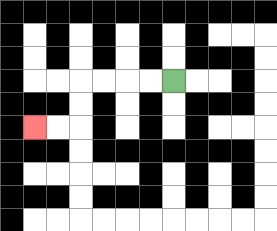{'start': '[7, 3]', 'end': '[1, 5]', 'path_directions': 'L,L,L,L,D,D,L,L', 'path_coordinates': '[[7, 3], [6, 3], [5, 3], [4, 3], [3, 3], [3, 4], [3, 5], [2, 5], [1, 5]]'}